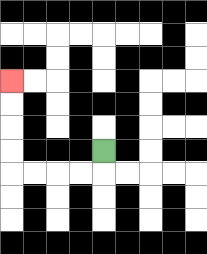{'start': '[4, 6]', 'end': '[0, 3]', 'path_directions': 'D,L,L,L,L,U,U,U,U', 'path_coordinates': '[[4, 6], [4, 7], [3, 7], [2, 7], [1, 7], [0, 7], [0, 6], [0, 5], [0, 4], [0, 3]]'}